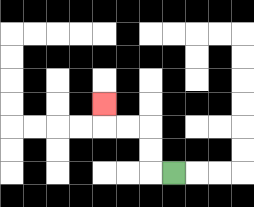{'start': '[7, 7]', 'end': '[4, 4]', 'path_directions': 'L,U,U,L,L,U', 'path_coordinates': '[[7, 7], [6, 7], [6, 6], [6, 5], [5, 5], [4, 5], [4, 4]]'}